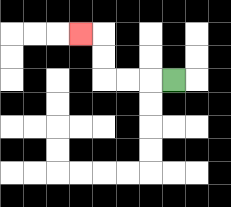{'start': '[7, 3]', 'end': '[3, 1]', 'path_directions': 'L,L,L,U,U,L', 'path_coordinates': '[[7, 3], [6, 3], [5, 3], [4, 3], [4, 2], [4, 1], [3, 1]]'}